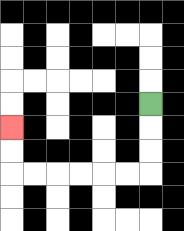{'start': '[6, 4]', 'end': '[0, 5]', 'path_directions': 'D,D,D,L,L,L,L,L,L,U,U', 'path_coordinates': '[[6, 4], [6, 5], [6, 6], [6, 7], [5, 7], [4, 7], [3, 7], [2, 7], [1, 7], [0, 7], [0, 6], [0, 5]]'}